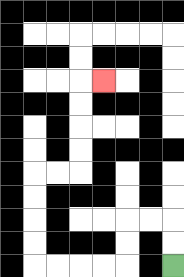{'start': '[7, 11]', 'end': '[4, 3]', 'path_directions': 'U,U,L,L,D,D,L,L,L,L,U,U,U,U,R,R,U,U,U,U,R', 'path_coordinates': '[[7, 11], [7, 10], [7, 9], [6, 9], [5, 9], [5, 10], [5, 11], [4, 11], [3, 11], [2, 11], [1, 11], [1, 10], [1, 9], [1, 8], [1, 7], [2, 7], [3, 7], [3, 6], [3, 5], [3, 4], [3, 3], [4, 3]]'}